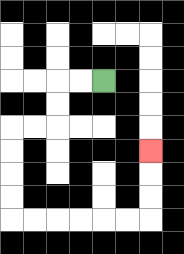{'start': '[4, 3]', 'end': '[6, 6]', 'path_directions': 'L,L,D,D,L,L,D,D,D,D,R,R,R,R,R,R,U,U,U', 'path_coordinates': '[[4, 3], [3, 3], [2, 3], [2, 4], [2, 5], [1, 5], [0, 5], [0, 6], [0, 7], [0, 8], [0, 9], [1, 9], [2, 9], [3, 9], [4, 9], [5, 9], [6, 9], [6, 8], [6, 7], [6, 6]]'}